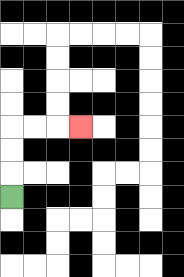{'start': '[0, 8]', 'end': '[3, 5]', 'path_directions': 'U,U,U,R,R,R', 'path_coordinates': '[[0, 8], [0, 7], [0, 6], [0, 5], [1, 5], [2, 5], [3, 5]]'}